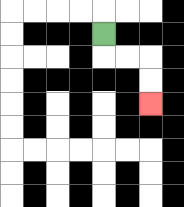{'start': '[4, 1]', 'end': '[6, 4]', 'path_directions': 'D,R,R,D,D', 'path_coordinates': '[[4, 1], [4, 2], [5, 2], [6, 2], [6, 3], [6, 4]]'}